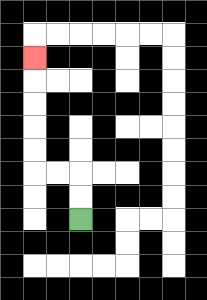{'start': '[3, 9]', 'end': '[1, 2]', 'path_directions': 'U,U,L,L,U,U,U,U,U', 'path_coordinates': '[[3, 9], [3, 8], [3, 7], [2, 7], [1, 7], [1, 6], [1, 5], [1, 4], [1, 3], [1, 2]]'}